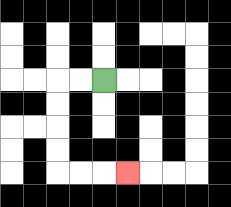{'start': '[4, 3]', 'end': '[5, 7]', 'path_directions': 'L,L,D,D,D,D,R,R,R', 'path_coordinates': '[[4, 3], [3, 3], [2, 3], [2, 4], [2, 5], [2, 6], [2, 7], [3, 7], [4, 7], [5, 7]]'}